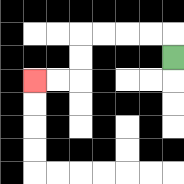{'start': '[7, 2]', 'end': '[1, 3]', 'path_directions': 'U,L,L,L,L,D,D,L,L', 'path_coordinates': '[[7, 2], [7, 1], [6, 1], [5, 1], [4, 1], [3, 1], [3, 2], [3, 3], [2, 3], [1, 3]]'}